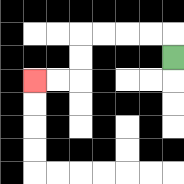{'start': '[7, 2]', 'end': '[1, 3]', 'path_directions': 'U,L,L,L,L,D,D,L,L', 'path_coordinates': '[[7, 2], [7, 1], [6, 1], [5, 1], [4, 1], [3, 1], [3, 2], [3, 3], [2, 3], [1, 3]]'}